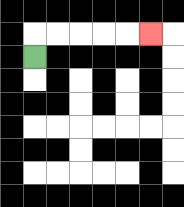{'start': '[1, 2]', 'end': '[6, 1]', 'path_directions': 'U,R,R,R,R,R', 'path_coordinates': '[[1, 2], [1, 1], [2, 1], [3, 1], [4, 1], [5, 1], [6, 1]]'}